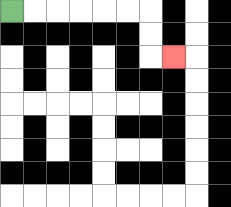{'start': '[0, 0]', 'end': '[7, 2]', 'path_directions': 'R,R,R,R,R,R,D,D,R', 'path_coordinates': '[[0, 0], [1, 0], [2, 0], [3, 0], [4, 0], [5, 0], [6, 0], [6, 1], [6, 2], [7, 2]]'}